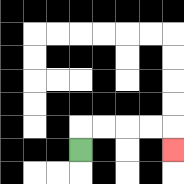{'start': '[3, 6]', 'end': '[7, 6]', 'path_directions': 'U,R,R,R,R,D', 'path_coordinates': '[[3, 6], [3, 5], [4, 5], [5, 5], [6, 5], [7, 5], [7, 6]]'}